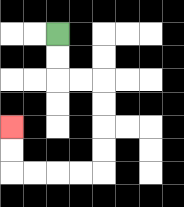{'start': '[2, 1]', 'end': '[0, 5]', 'path_directions': 'D,D,R,R,D,D,D,D,L,L,L,L,U,U', 'path_coordinates': '[[2, 1], [2, 2], [2, 3], [3, 3], [4, 3], [4, 4], [4, 5], [4, 6], [4, 7], [3, 7], [2, 7], [1, 7], [0, 7], [0, 6], [0, 5]]'}